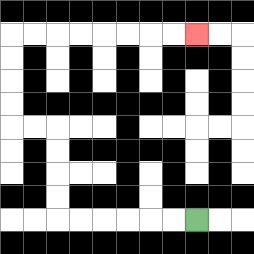{'start': '[8, 9]', 'end': '[8, 1]', 'path_directions': 'L,L,L,L,L,L,U,U,U,U,L,L,U,U,U,U,R,R,R,R,R,R,R,R', 'path_coordinates': '[[8, 9], [7, 9], [6, 9], [5, 9], [4, 9], [3, 9], [2, 9], [2, 8], [2, 7], [2, 6], [2, 5], [1, 5], [0, 5], [0, 4], [0, 3], [0, 2], [0, 1], [1, 1], [2, 1], [3, 1], [4, 1], [5, 1], [6, 1], [7, 1], [8, 1]]'}